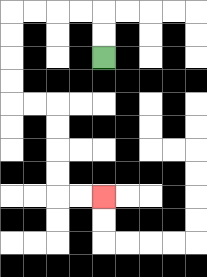{'start': '[4, 2]', 'end': '[4, 8]', 'path_directions': 'U,U,L,L,L,L,D,D,D,D,R,R,D,D,D,D,R,R', 'path_coordinates': '[[4, 2], [4, 1], [4, 0], [3, 0], [2, 0], [1, 0], [0, 0], [0, 1], [0, 2], [0, 3], [0, 4], [1, 4], [2, 4], [2, 5], [2, 6], [2, 7], [2, 8], [3, 8], [4, 8]]'}